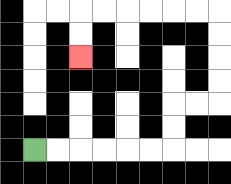{'start': '[1, 6]', 'end': '[3, 2]', 'path_directions': 'R,R,R,R,R,R,U,U,R,R,U,U,U,U,L,L,L,L,L,L,D,D', 'path_coordinates': '[[1, 6], [2, 6], [3, 6], [4, 6], [5, 6], [6, 6], [7, 6], [7, 5], [7, 4], [8, 4], [9, 4], [9, 3], [9, 2], [9, 1], [9, 0], [8, 0], [7, 0], [6, 0], [5, 0], [4, 0], [3, 0], [3, 1], [3, 2]]'}